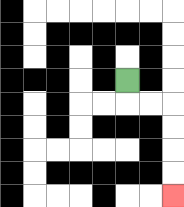{'start': '[5, 3]', 'end': '[7, 8]', 'path_directions': 'D,R,R,D,D,D,D', 'path_coordinates': '[[5, 3], [5, 4], [6, 4], [7, 4], [7, 5], [7, 6], [7, 7], [7, 8]]'}